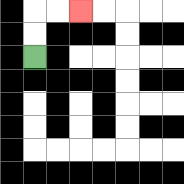{'start': '[1, 2]', 'end': '[3, 0]', 'path_directions': 'U,U,R,R', 'path_coordinates': '[[1, 2], [1, 1], [1, 0], [2, 0], [3, 0]]'}